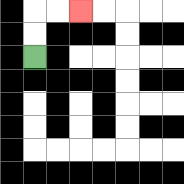{'start': '[1, 2]', 'end': '[3, 0]', 'path_directions': 'U,U,R,R', 'path_coordinates': '[[1, 2], [1, 1], [1, 0], [2, 0], [3, 0]]'}